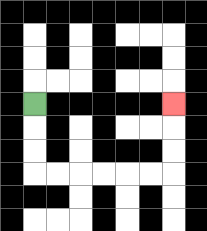{'start': '[1, 4]', 'end': '[7, 4]', 'path_directions': 'D,D,D,R,R,R,R,R,R,U,U,U', 'path_coordinates': '[[1, 4], [1, 5], [1, 6], [1, 7], [2, 7], [3, 7], [4, 7], [5, 7], [6, 7], [7, 7], [7, 6], [7, 5], [7, 4]]'}